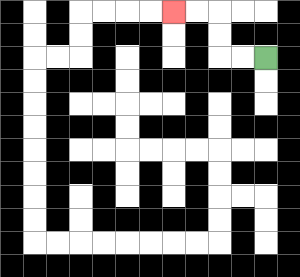{'start': '[11, 2]', 'end': '[7, 0]', 'path_directions': 'L,L,U,U,L,L', 'path_coordinates': '[[11, 2], [10, 2], [9, 2], [9, 1], [9, 0], [8, 0], [7, 0]]'}